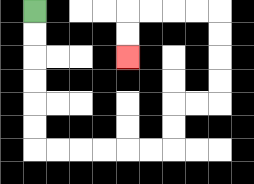{'start': '[1, 0]', 'end': '[5, 2]', 'path_directions': 'D,D,D,D,D,D,R,R,R,R,R,R,U,U,R,R,U,U,U,U,L,L,L,L,D,D', 'path_coordinates': '[[1, 0], [1, 1], [1, 2], [1, 3], [1, 4], [1, 5], [1, 6], [2, 6], [3, 6], [4, 6], [5, 6], [6, 6], [7, 6], [7, 5], [7, 4], [8, 4], [9, 4], [9, 3], [9, 2], [9, 1], [9, 0], [8, 0], [7, 0], [6, 0], [5, 0], [5, 1], [5, 2]]'}